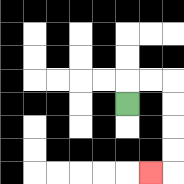{'start': '[5, 4]', 'end': '[6, 7]', 'path_directions': 'U,R,R,D,D,D,D,L', 'path_coordinates': '[[5, 4], [5, 3], [6, 3], [7, 3], [7, 4], [7, 5], [7, 6], [7, 7], [6, 7]]'}